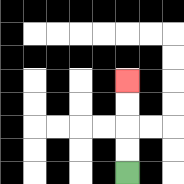{'start': '[5, 7]', 'end': '[5, 3]', 'path_directions': 'U,U,U,U', 'path_coordinates': '[[5, 7], [5, 6], [5, 5], [5, 4], [5, 3]]'}